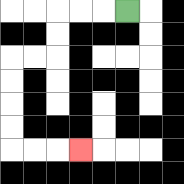{'start': '[5, 0]', 'end': '[3, 6]', 'path_directions': 'L,L,L,D,D,L,L,D,D,D,D,R,R,R', 'path_coordinates': '[[5, 0], [4, 0], [3, 0], [2, 0], [2, 1], [2, 2], [1, 2], [0, 2], [0, 3], [0, 4], [0, 5], [0, 6], [1, 6], [2, 6], [3, 6]]'}